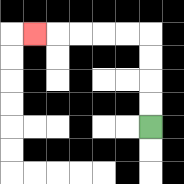{'start': '[6, 5]', 'end': '[1, 1]', 'path_directions': 'U,U,U,U,L,L,L,L,L', 'path_coordinates': '[[6, 5], [6, 4], [6, 3], [6, 2], [6, 1], [5, 1], [4, 1], [3, 1], [2, 1], [1, 1]]'}